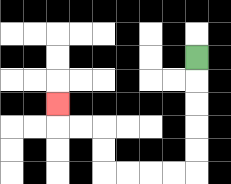{'start': '[8, 2]', 'end': '[2, 4]', 'path_directions': 'D,D,D,D,D,L,L,L,L,U,U,L,L,U', 'path_coordinates': '[[8, 2], [8, 3], [8, 4], [8, 5], [8, 6], [8, 7], [7, 7], [6, 7], [5, 7], [4, 7], [4, 6], [4, 5], [3, 5], [2, 5], [2, 4]]'}